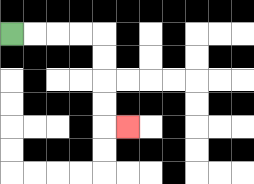{'start': '[0, 1]', 'end': '[5, 5]', 'path_directions': 'R,R,R,R,D,D,D,D,R', 'path_coordinates': '[[0, 1], [1, 1], [2, 1], [3, 1], [4, 1], [4, 2], [4, 3], [4, 4], [4, 5], [5, 5]]'}